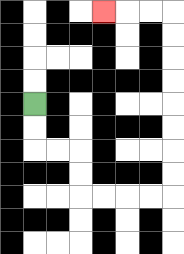{'start': '[1, 4]', 'end': '[4, 0]', 'path_directions': 'D,D,R,R,D,D,R,R,R,R,U,U,U,U,U,U,U,U,L,L,L', 'path_coordinates': '[[1, 4], [1, 5], [1, 6], [2, 6], [3, 6], [3, 7], [3, 8], [4, 8], [5, 8], [6, 8], [7, 8], [7, 7], [7, 6], [7, 5], [7, 4], [7, 3], [7, 2], [7, 1], [7, 0], [6, 0], [5, 0], [4, 0]]'}